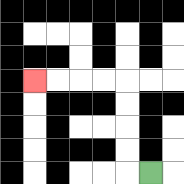{'start': '[6, 7]', 'end': '[1, 3]', 'path_directions': 'L,U,U,U,U,L,L,L,L', 'path_coordinates': '[[6, 7], [5, 7], [5, 6], [5, 5], [5, 4], [5, 3], [4, 3], [3, 3], [2, 3], [1, 3]]'}